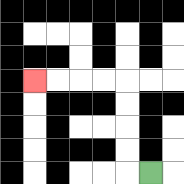{'start': '[6, 7]', 'end': '[1, 3]', 'path_directions': 'L,U,U,U,U,L,L,L,L', 'path_coordinates': '[[6, 7], [5, 7], [5, 6], [5, 5], [5, 4], [5, 3], [4, 3], [3, 3], [2, 3], [1, 3]]'}